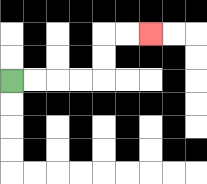{'start': '[0, 3]', 'end': '[6, 1]', 'path_directions': 'R,R,R,R,U,U,R,R', 'path_coordinates': '[[0, 3], [1, 3], [2, 3], [3, 3], [4, 3], [4, 2], [4, 1], [5, 1], [6, 1]]'}